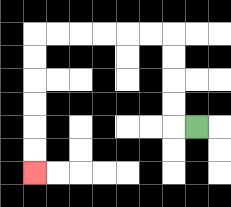{'start': '[8, 5]', 'end': '[1, 7]', 'path_directions': 'L,U,U,U,U,L,L,L,L,L,L,D,D,D,D,D,D', 'path_coordinates': '[[8, 5], [7, 5], [7, 4], [7, 3], [7, 2], [7, 1], [6, 1], [5, 1], [4, 1], [3, 1], [2, 1], [1, 1], [1, 2], [1, 3], [1, 4], [1, 5], [1, 6], [1, 7]]'}